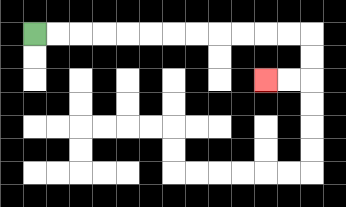{'start': '[1, 1]', 'end': '[11, 3]', 'path_directions': 'R,R,R,R,R,R,R,R,R,R,R,R,D,D,L,L', 'path_coordinates': '[[1, 1], [2, 1], [3, 1], [4, 1], [5, 1], [6, 1], [7, 1], [8, 1], [9, 1], [10, 1], [11, 1], [12, 1], [13, 1], [13, 2], [13, 3], [12, 3], [11, 3]]'}